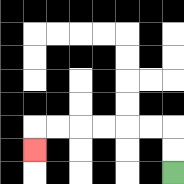{'start': '[7, 7]', 'end': '[1, 6]', 'path_directions': 'U,U,L,L,L,L,L,L,D', 'path_coordinates': '[[7, 7], [7, 6], [7, 5], [6, 5], [5, 5], [4, 5], [3, 5], [2, 5], [1, 5], [1, 6]]'}